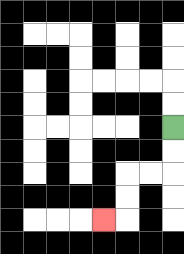{'start': '[7, 5]', 'end': '[4, 9]', 'path_directions': 'D,D,L,L,D,D,L', 'path_coordinates': '[[7, 5], [7, 6], [7, 7], [6, 7], [5, 7], [5, 8], [5, 9], [4, 9]]'}